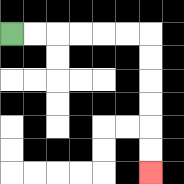{'start': '[0, 1]', 'end': '[6, 7]', 'path_directions': 'R,R,R,R,R,R,D,D,D,D,D,D', 'path_coordinates': '[[0, 1], [1, 1], [2, 1], [3, 1], [4, 1], [5, 1], [6, 1], [6, 2], [6, 3], [6, 4], [6, 5], [6, 6], [6, 7]]'}